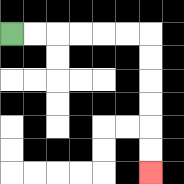{'start': '[0, 1]', 'end': '[6, 7]', 'path_directions': 'R,R,R,R,R,R,D,D,D,D,D,D', 'path_coordinates': '[[0, 1], [1, 1], [2, 1], [3, 1], [4, 1], [5, 1], [6, 1], [6, 2], [6, 3], [6, 4], [6, 5], [6, 6], [6, 7]]'}